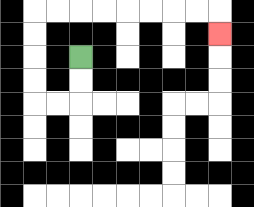{'start': '[3, 2]', 'end': '[9, 1]', 'path_directions': 'D,D,L,L,U,U,U,U,R,R,R,R,R,R,R,R,D', 'path_coordinates': '[[3, 2], [3, 3], [3, 4], [2, 4], [1, 4], [1, 3], [1, 2], [1, 1], [1, 0], [2, 0], [3, 0], [4, 0], [5, 0], [6, 0], [7, 0], [8, 0], [9, 0], [9, 1]]'}